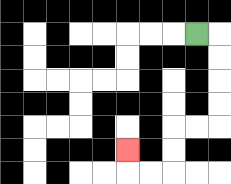{'start': '[8, 1]', 'end': '[5, 6]', 'path_directions': 'R,D,D,D,D,L,L,D,D,L,L,U', 'path_coordinates': '[[8, 1], [9, 1], [9, 2], [9, 3], [9, 4], [9, 5], [8, 5], [7, 5], [7, 6], [7, 7], [6, 7], [5, 7], [5, 6]]'}